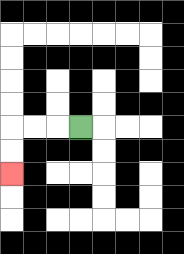{'start': '[3, 5]', 'end': '[0, 7]', 'path_directions': 'L,L,L,D,D', 'path_coordinates': '[[3, 5], [2, 5], [1, 5], [0, 5], [0, 6], [0, 7]]'}